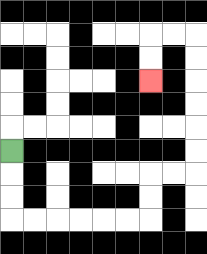{'start': '[0, 6]', 'end': '[6, 3]', 'path_directions': 'D,D,D,R,R,R,R,R,R,U,U,R,R,U,U,U,U,U,U,L,L,D,D', 'path_coordinates': '[[0, 6], [0, 7], [0, 8], [0, 9], [1, 9], [2, 9], [3, 9], [4, 9], [5, 9], [6, 9], [6, 8], [6, 7], [7, 7], [8, 7], [8, 6], [8, 5], [8, 4], [8, 3], [8, 2], [8, 1], [7, 1], [6, 1], [6, 2], [6, 3]]'}